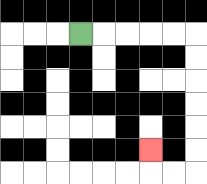{'start': '[3, 1]', 'end': '[6, 6]', 'path_directions': 'R,R,R,R,R,D,D,D,D,D,D,L,L,U', 'path_coordinates': '[[3, 1], [4, 1], [5, 1], [6, 1], [7, 1], [8, 1], [8, 2], [8, 3], [8, 4], [8, 5], [8, 6], [8, 7], [7, 7], [6, 7], [6, 6]]'}